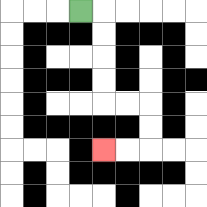{'start': '[3, 0]', 'end': '[4, 6]', 'path_directions': 'R,D,D,D,D,R,R,D,D,L,L', 'path_coordinates': '[[3, 0], [4, 0], [4, 1], [4, 2], [4, 3], [4, 4], [5, 4], [6, 4], [6, 5], [6, 6], [5, 6], [4, 6]]'}